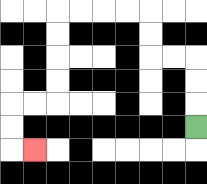{'start': '[8, 5]', 'end': '[1, 6]', 'path_directions': 'U,U,U,L,L,U,U,L,L,L,L,D,D,D,D,L,L,D,D,R', 'path_coordinates': '[[8, 5], [8, 4], [8, 3], [8, 2], [7, 2], [6, 2], [6, 1], [6, 0], [5, 0], [4, 0], [3, 0], [2, 0], [2, 1], [2, 2], [2, 3], [2, 4], [1, 4], [0, 4], [0, 5], [0, 6], [1, 6]]'}